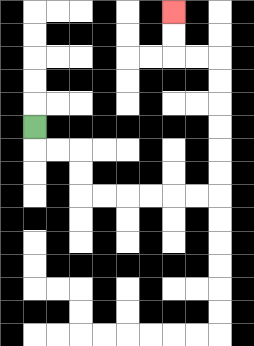{'start': '[1, 5]', 'end': '[7, 0]', 'path_directions': 'D,R,R,D,D,R,R,R,R,R,R,U,U,U,U,U,U,L,L,U,U', 'path_coordinates': '[[1, 5], [1, 6], [2, 6], [3, 6], [3, 7], [3, 8], [4, 8], [5, 8], [6, 8], [7, 8], [8, 8], [9, 8], [9, 7], [9, 6], [9, 5], [9, 4], [9, 3], [9, 2], [8, 2], [7, 2], [7, 1], [7, 0]]'}